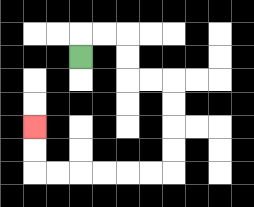{'start': '[3, 2]', 'end': '[1, 5]', 'path_directions': 'U,R,R,D,D,R,R,D,D,D,D,L,L,L,L,L,L,U,U', 'path_coordinates': '[[3, 2], [3, 1], [4, 1], [5, 1], [5, 2], [5, 3], [6, 3], [7, 3], [7, 4], [7, 5], [7, 6], [7, 7], [6, 7], [5, 7], [4, 7], [3, 7], [2, 7], [1, 7], [1, 6], [1, 5]]'}